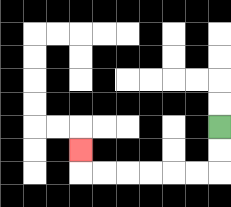{'start': '[9, 5]', 'end': '[3, 6]', 'path_directions': 'D,D,L,L,L,L,L,L,U', 'path_coordinates': '[[9, 5], [9, 6], [9, 7], [8, 7], [7, 7], [6, 7], [5, 7], [4, 7], [3, 7], [3, 6]]'}